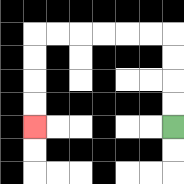{'start': '[7, 5]', 'end': '[1, 5]', 'path_directions': 'U,U,U,U,L,L,L,L,L,L,D,D,D,D', 'path_coordinates': '[[7, 5], [7, 4], [7, 3], [7, 2], [7, 1], [6, 1], [5, 1], [4, 1], [3, 1], [2, 1], [1, 1], [1, 2], [1, 3], [1, 4], [1, 5]]'}